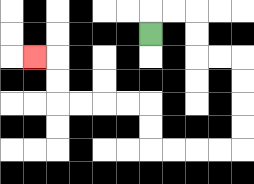{'start': '[6, 1]', 'end': '[1, 2]', 'path_directions': 'U,R,R,D,D,R,R,D,D,D,D,L,L,L,L,U,U,L,L,L,L,U,U,L', 'path_coordinates': '[[6, 1], [6, 0], [7, 0], [8, 0], [8, 1], [8, 2], [9, 2], [10, 2], [10, 3], [10, 4], [10, 5], [10, 6], [9, 6], [8, 6], [7, 6], [6, 6], [6, 5], [6, 4], [5, 4], [4, 4], [3, 4], [2, 4], [2, 3], [2, 2], [1, 2]]'}